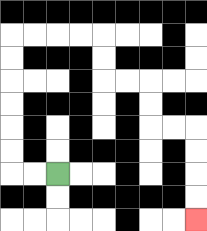{'start': '[2, 7]', 'end': '[8, 9]', 'path_directions': 'L,L,U,U,U,U,U,U,R,R,R,R,D,D,R,R,D,D,R,R,D,D,D,D', 'path_coordinates': '[[2, 7], [1, 7], [0, 7], [0, 6], [0, 5], [0, 4], [0, 3], [0, 2], [0, 1], [1, 1], [2, 1], [3, 1], [4, 1], [4, 2], [4, 3], [5, 3], [6, 3], [6, 4], [6, 5], [7, 5], [8, 5], [8, 6], [8, 7], [8, 8], [8, 9]]'}